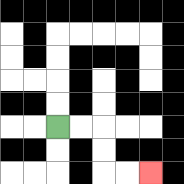{'start': '[2, 5]', 'end': '[6, 7]', 'path_directions': 'R,R,D,D,R,R', 'path_coordinates': '[[2, 5], [3, 5], [4, 5], [4, 6], [4, 7], [5, 7], [6, 7]]'}